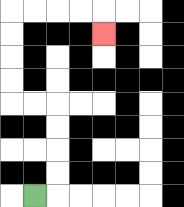{'start': '[1, 8]', 'end': '[4, 1]', 'path_directions': 'R,U,U,U,U,L,L,U,U,U,U,R,R,R,R,D', 'path_coordinates': '[[1, 8], [2, 8], [2, 7], [2, 6], [2, 5], [2, 4], [1, 4], [0, 4], [0, 3], [0, 2], [0, 1], [0, 0], [1, 0], [2, 0], [3, 0], [4, 0], [4, 1]]'}